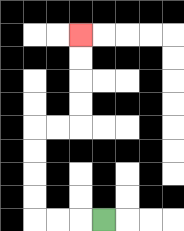{'start': '[4, 9]', 'end': '[3, 1]', 'path_directions': 'L,L,L,U,U,U,U,R,R,U,U,U,U', 'path_coordinates': '[[4, 9], [3, 9], [2, 9], [1, 9], [1, 8], [1, 7], [1, 6], [1, 5], [2, 5], [3, 5], [3, 4], [3, 3], [3, 2], [3, 1]]'}